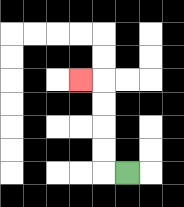{'start': '[5, 7]', 'end': '[3, 3]', 'path_directions': 'L,U,U,U,U,L', 'path_coordinates': '[[5, 7], [4, 7], [4, 6], [4, 5], [4, 4], [4, 3], [3, 3]]'}